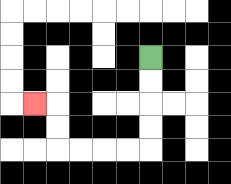{'start': '[6, 2]', 'end': '[1, 4]', 'path_directions': 'D,D,D,D,L,L,L,L,U,U,L', 'path_coordinates': '[[6, 2], [6, 3], [6, 4], [6, 5], [6, 6], [5, 6], [4, 6], [3, 6], [2, 6], [2, 5], [2, 4], [1, 4]]'}